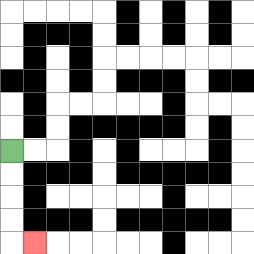{'start': '[0, 6]', 'end': '[1, 10]', 'path_directions': 'D,D,D,D,R', 'path_coordinates': '[[0, 6], [0, 7], [0, 8], [0, 9], [0, 10], [1, 10]]'}